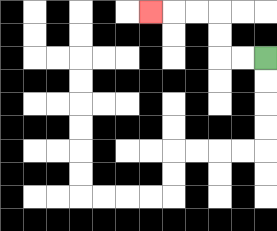{'start': '[11, 2]', 'end': '[6, 0]', 'path_directions': 'L,L,U,U,L,L,L', 'path_coordinates': '[[11, 2], [10, 2], [9, 2], [9, 1], [9, 0], [8, 0], [7, 0], [6, 0]]'}